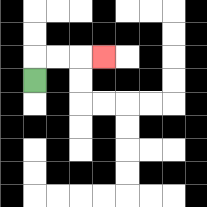{'start': '[1, 3]', 'end': '[4, 2]', 'path_directions': 'U,R,R,R', 'path_coordinates': '[[1, 3], [1, 2], [2, 2], [3, 2], [4, 2]]'}